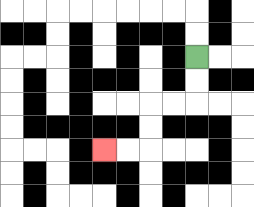{'start': '[8, 2]', 'end': '[4, 6]', 'path_directions': 'D,D,L,L,D,D,L,L', 'path_coordinates': '[[8, 2], [8, 3], [8, 4], [7, 4], [6, 4], [6, 5], [6, 6], [5, 6], [4, 6]]'}